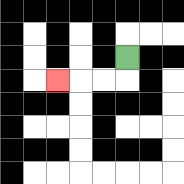{'start': '[5, 2]', 'end': '[2, 3]', 'path_directions': 'D,L,L,L', 'path_coordinates': '[[5, 2], [5, 3], [4, 3], [3, 3], [2, 3]]'}